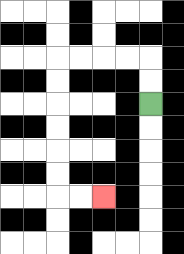{'start': '[6, 4]', 'end': '[4, 8]', 'path_directions': 'U,U,L,L,L,L,D,D,D,D,D,D,R,R', 'path_coordinates': '[[6, 4], [6, 3], [6, 2], [5, 2], [4, 2], [3, 2], [2, 2], [2, 3], [2, 4], [2, 5], [2, 6], [2, 7], [2, 8], [3, 8], [4, 8]]'}